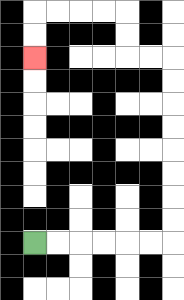{'start': '[1, 10]', 'end': '[1, 2]', 'path_directions': 'R,R,R,R,R,R,U,U,U,U,U,U,U,U,L,L,U,U,L,L,L,L,D,D', 'path_coordinates': '[[1, 10], [2, 10], [3, 10], [4, 10], [5, 10], [6, 10], [7, 10], [7, 9], [7, 8], [7, 7], [7, 6], [7, 5], [7, 4], [7, 3], [7, 2], [6, 2], [5, 2], [5, 1], [5, 0], [4, 0], [3, 0], [2, 0], [1, 0], [1, 1], [1, 2]]'}